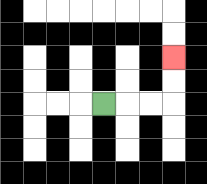{'start': '[4, 4]', 'end': '[7, 2]', 'path_directions': 'R,R,R,U,U', 'path_coordinates': '[[4, 4], [5, 4], [6, 4], [7, 4], [7, 3], [7, 2]]'}